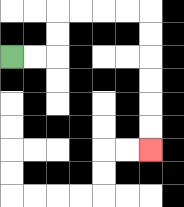{'start': '[0, 2]', 'end': '[6, 6]', 'path_directions': 'R,R,U,U,R,R,R,R,D,D,D,D,D,D', 'path_coordinates': '[[0, 2], [1, 2], [2, 2], [2, 1], [2, 0], [3, 0], [4, 0], [5, 0], [6, 0], [6, 1], [6, 2], [6, 3], [6, 4], [6, 5], [6, 6]]'}